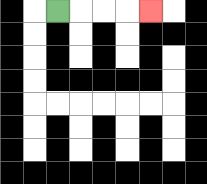{'start': '[2, 0]', 'end': '[6, 0]', 'path_directions': 'R,R,R,R', 'path_coordinates': '[[2, 0], [3, 0], [4, 0], [5, 0], [6, 0]]'}